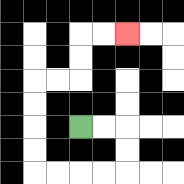{'start': '[3, 5]', 'end': '[5, 1]', 'path_directions': 'R,R,D,D,L,L,L,L,U,U,U,U,R,R,U,U,R,R', 'path_coordinates': '[[3, 5], [4, 5], [5, 5], [5, 6], [5, 7], [4, 7], [3, 7], [2, 7], [1, 7], [1, 6], [1, 5], [1, 4], [1, 3], [2, 3], [3, 3], [3, 2], [3, 1], [4, 1], [5, 1]]'}